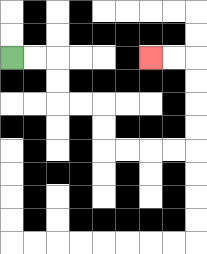{'start': '[0, 2]', 'end': '[6, 2]', 'path_directions': 'R,R,D,D,R,R,D,D,R,R,R,R,U,U,U,U,L,L', 'path_coordinates': '[[0, 2], [1, 2], [2, 2], [2, 3], [2, 4], [3, 4], [4, 4], [4, 5], [4, 6], [5, 6], [6, 6], [7, 6], [8, 6], [8, 5], [8, 4], [8, 3], [8, 2], [7, 2], [6, 2]]'}